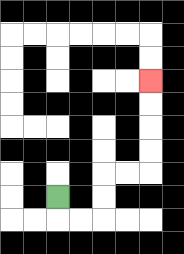{'start': '[2, 8]', 'end': '[6, 3]', 'path_directions': 'D,R,R,U,U,R,R,U,U,U,U', 'path_coordinates': '[[2, 8], [2, 9], [3, 9], [4, 9], [4, 8], [4, 7], [5, 7], [6, 7], [6, 6], [6, 5], [6, 4], [6, 3]]'}